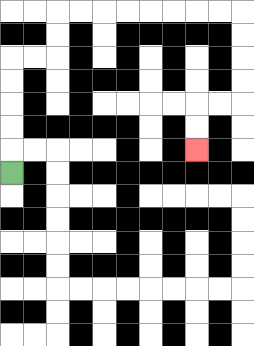{'start': '[0, 7]', 'end': '[8, 6]', 'path_directions': 'U,U,U,U,U,R,R,U,U,R,R,R,R,R,R,R,R,D,D,D,D,L,L,D,D', 'path_coordinates': '[[0, 7], [0, 6], [0, 5], [0, 4], [0, 3], [0, 2], [1, 2], [2, 2], [2, 1], [2, 0], [3, 0], [4, 0], [5, 0], [6, 0], [7, 0], [8, 0], [9, 0], [10, 0], [10, 1], [10, 2], [10, 3], [10, 4], [9, 4], [8, 4], [8, 5], [8, 6]]'}